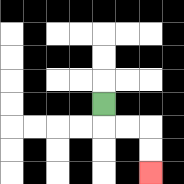{'start': '[4, 4]', 'end': '[6, 7]', 'path_directions': 'D,R,R,D,D', 'path_coordinates': '[[4, 4], [4, 5], [5, 5], [6, 5], [6, 6], [6, 7]]'}